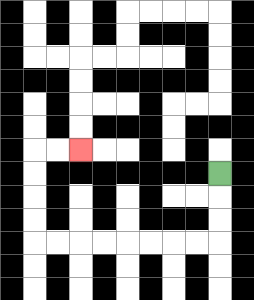{'start': '[9, 7]', 'end': '[3, 6]', 'path_directions': 'D,D,D,L,L,L,L,L,L,L,L,U,U,U,U,R,R', 'path_coordinates': '[[9, 7], [9, 8], [9, 9], [9, 10], [8, 10], [7, 10], [6, 10], [5, 10], [4, 10], [3, 10], [2, 10], [1, 10], [1, 9], [1, 8], [1, 7], [1, 6], [2, 6], [3, 6]]'}